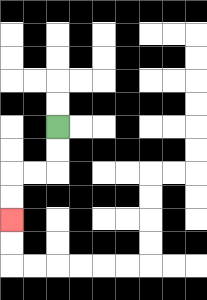{'start': '[2, 5]', 'end': '[0, 9]', 'path_directions': 'D,D,L,L,D,D', 'path_coordinates': '[[2, 5], [2, 6], [2, 7], [1, 7], [0, 7], [0, 8], [0, 9]]'}